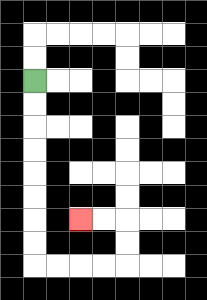{'start': '[1, 3]', 'end': '[3, 9]', 'path_directions': 'D,D,D,D,D,D,D,D,R,R,R,R,U,U,L,L', 'path_coordinates': '[[1, 3], [1, 4], [1, 5], [1, 6], [1, 7], [1, 8], [1, 9], [1, 10], [1, 11], [2, 11], [3, 11], [4, 11], [5, 11], [5, 10], [5, 9], [4, 9], [3, 9]]'}